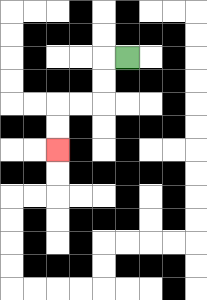{'start': '[5, 2]', 'end': '[2, 6]', 'path_directions': 'L,D,D,L,L,D,D', 'path_coordinates': '[[5, 2], [4, 2], [4, 3], [4, 4], [3, 4], [2, 4], [2, 5], [2, 6]]'}